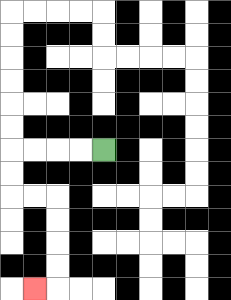{'start': '[4, 6]', 'end': '[1, 12]', 'path_directions': 'L,L,L,L,D,D,R,R,D,D,D,D,L', 'path_coordinates': '[[4, 6], [3, 6], [2, 6], [1, 6], [0, 6], [0, 7], [0, 8], [1, 8], [2, 8], [2, 9], [2, 10], [2, 11], [2, 12], [1, 12]]'}